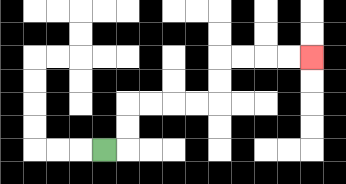{'start': '[4, 6]', 'end': '[13, 2]', 'path_directions': 'R,U,U,R,R,R,R,U,U,R,R,R,R', 'path_coordinates': '[[4, 6], [5, 6], [5, 5], [5, 4], [6, 4], [7, 4], [8, 4], [9, 4], [9, 3], [9, 2], [10, 2], [11, 2], [12, 2], [13, 2]]'}